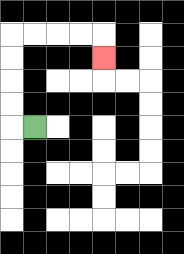{'start': '[1, 5]', 'end': '[4, 2]', 'path_directions': 'L,U,U,U,U,R,R,R,R,D', 'path_coordinates': '[[1, 5], [0, 5], [0, 4], [0, 3], [0, 2], [0, 1], [1, 1], [2, 1], [3, 1], [4, 1], [4, 2]]'}